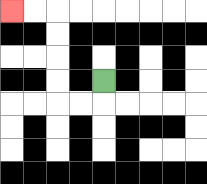{'start': '[4, 3]', 'end': '[0, 0]', 'path_directions': 'D,L,L,U,U,U,U,L,L', 'path_coordinates': '[[4, 3], [4, 4], [3, 4], [2, 4], [2, 3], [2, 2], [2, 1], [2, 0], [1, 0], [0, 0]]'}